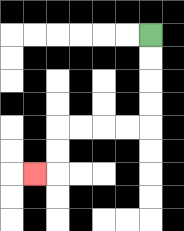{'start': '[6, 1]', 'end': '[1, 7]', 'path_directions': 'D,D,D,D,L,L,L,L,D,D,L', 'path_coordinates': '[[6, 1], [6, 2], [6, 3], [6, 4], [6, 5], [5, 5], [4, 5], [3, 5], [2, 5], [2, 6], [2, 7], [1, 7]]'}